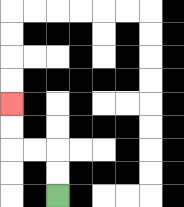{'start': '[2, 8]', 'end': '[0, 4]', 'path_directions': 'U,U,L,L,U,U', 'path_coordinates': '[[2, 8], [2, 7], [2, 6], [1, 6], [0, 6], [0, 5], [0, 4]]'}